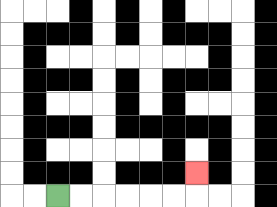{'start': '[2, 8]', 'end': '[8, 7]', 'path_directions': 'R,R,R,R,R,R,U', 'path_coordinates': '[[2, 8], [3, 8], [4, 8], [5, 8], [6, 8], [7, 8], [8, 8], [8, 7]]'}